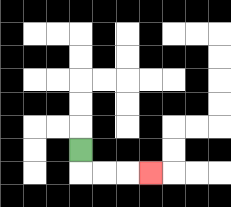{'start': '[3, 6]', 'end': '[6, 7]', 'path_directions': 'D,R,R,R', 'path_coordinates': '[[3, 6], [3, 7], [4, 7], [5, 7], [6, 7]]'}